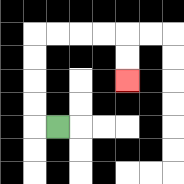{'start': '[2, 5]', 'end': '[5, 3]', 'path_directions': 'L,U,U,U,U,R,R,R,R,D,D', 'path_coordinates': '[[2, 5], [1, 5], [1, 4], [1, 3], [1, 2], [1, 1], [2, 1], [3, 1], [4, 1], [5, 1], [5, 2], [5, 3]]'}